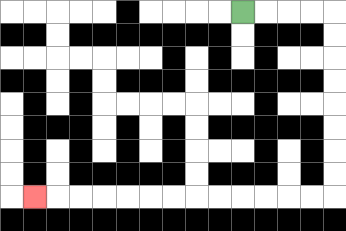{'start': '[10, 0]', 'end': '[1, 8]', 'path_directions': 'R,R,R,R,D,D,D,D,D,D,D,D,L,L,L,L,L,L,L,L,L,L,L,L,L', 'path_coordinates': '[[10, 0], [11, 0], [12, 0], [13, 0], [14, 0], [14, 1], [14, 2], [14, 3], [14, 4], [14, 5], [14, 6], [14, 7], [14, 8], [13, 8], [12, 8], [11, 8], [10, 8], [9, 8], [8, 8], [7, 8], [6, 8], [5, 8], [4, 8], [3, 8], [2, 8], [1, 8]]'}